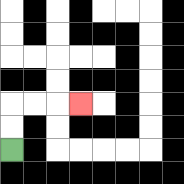{'start': '[0, 6]', 'end': '[3, 4]', 'path_directions': 'U,U,R,R,R', 'path_coordinates': '[[0, 6], [0, 5], [0, 4], [1, 4], [2, 4], [3, 4]]'}